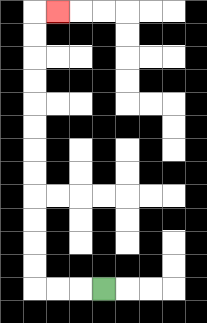{'start': '[4, 12]', 'end': '[2, 0]', 'path_directions': 'L,L,L,U,U,U,U,U,U,U,U,U,U,U,U,R', 'path_coordinates': '[[4, 12], [3, 12], [2, 12], [1, 12], [1, 11], [1, 10], [1, 9], [1, 8], [1, 7], [1, 6], [1, 5], [1, 4], [1, 3], [1, 2], [1, 1], [1, 0], [2, 0]]'}